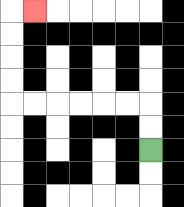{'start': '[6, 6]', 'end': '[1, 0]', 'path_directions': 'U,U,L,L,L,L,L,L,U,U,U,U,R', 'path_coordinates': '[[6, 6], [6, 5], [6, 4], [5, 4], [4, 4], [3, 4], [2, 4], [1, 4], [0, 4], [0, 3], [0, 2], [0, 1], [0, 0], [1, 0]]'}